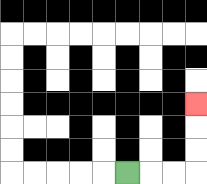{'start': '[5, 7]', 'end': '[8, 4]', 'path_directions': 'R,R,R,U,U,U', 'path_coordinates': '[[5, 7], [6, 7], [7, 7], [8, 7], [8, 6], [8, 5], [8, 4]]'}